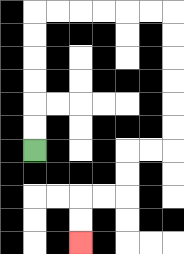{'start': '[1, 6]', 'end': '[3, 10]', 'path_directions': 'U,U,U,U,U,U,R,R,R,R,R,R,D,D,D,D,D,D,L,L,D,D,L,L,D,D', 'path_coordinates': '[[1, 6], [1, 5], [1, 4], [1, 3], [1, 2], [1, 1], [1, 0], [2, 0], [3, 0], [4, 0], [5, 0], [6, 0], [7, 0], [7, 1], [7, 2], [7, 3], [7, 4], [7, 5], [7, 6], [6, 6], [5, 6], [5, 7], [5, 8], [4, 8], [3, 8], [3, 9], [3, 10]]'}